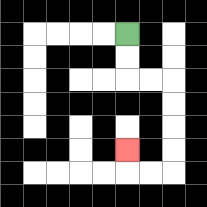{'start': '[5, 1]', 'end': '[5, 6]', 'path_directions': 'D,D,R,R,D,D,D,D,L,L,U', 'path_coordinates': '[[5, 1], [5, 2], [5, 3], [6, 3], [7, 3], [7, 4], [7, 5], [7, 6], [7, 7], [6, 7], [5, 7], [5, 6]]'}